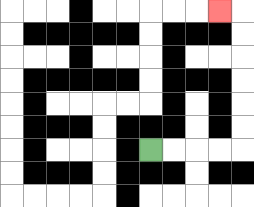{'start': '[6, 6]', 'end': '[9, 0]', 'path_directions': 'R,R,R,R,U,U,U,U,U,U,L', 'path_coordinates': '[[6, 6], [7, 6], [8, 6], [9, 6], [10, 6], [10, 5], [10, 4], [10, 3], [10, 2], [10, 1], [10, 0], [9, 0]]'}